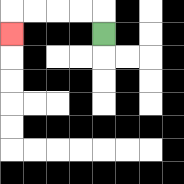{'start': '[4, 1]', 'end': '[0, 1]', 'path_directions': 'U,L,L,L,L,D', 'path_coordinates': '[[4, 1], [4, 0], [3, 0], [2, 0], [1, 0], [0, 0], [0, 1]]'}